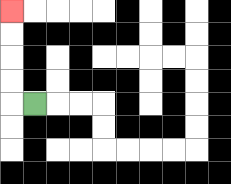{'start': '[1, 4]', 'end': '[0, 0]', 'path_directions': 'L,U,U,U,U', 'path_coordinates': '[[1, 4], [0, 4], [0, 3], [0, 2], [0, 1], [0, 0]]'}